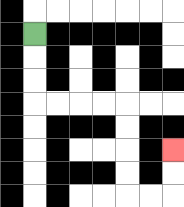{'start': '[1, 1]', 'end': '[7, 6]', 'path_directions': 'D,D,D,R,R,R,R,D,D,D,D,R,R,U,U', 'path_coordinates': '[[1, 1], [1, 2], [1, 3], [1, 4], [2, 4], [3, 4], [4, 4], [5, 4], [5, 5], [5, 6], [5, 7], [5, 8], [6, 8], [7, 8], [7, 7], [7, 6]]'}